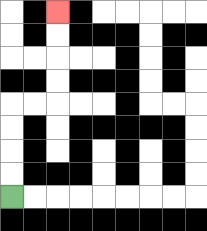{'start': '[0, 8]', 'end': '[2, 0]', 'path_directions': 'U,U,U,U,R,R,U,U,U,U', 'path_coordinates': '[[0, 8], [0, 7], [0, 6], [0, 5], [0, 4], [1, 4], [2, 4], [2, 3], [2, 2], [2, 1], [2, 0]]'}